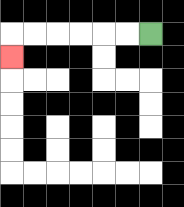{'start': '[6, 1]', 'end': '[0, 2]', 'path_directions': 'L,L,L,L,L,L,D', 'path_coordinates': '[[6, 1], [5, 1], [4, 1], [3, 1], [2, 1], [1, 1], [0, 1], [0, 2]]'}